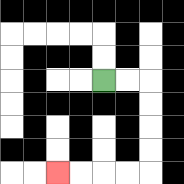{'start': '[4, 3]', 'end': '[2, 7]', 'path_directions': 'R,R,D,D,D,D,L,L,L,L', 'path_coordinates': '[[4, 3], [5, 3], [6, 3], [6, 4], [6, 5], [6, 6], [6, 7], [5, 7], [4, 7], [3, 7], [2, 7]]'}